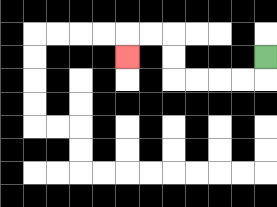{'start': '[11, 2]', 'end': '[5, 2]', 'path_directions': 'D,L,L,L,L,U,U,L,L,D', 'path_coordinates': '[[11, 2], [11, 3], [10, 3], [9, 3], [8, 3], [7, 3], [7, 2], [7, 1], [6, 1], [5, 1], [5, 2]]'}